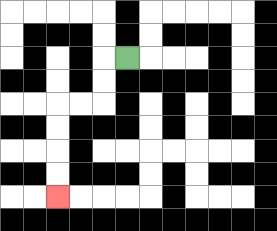{'start': '[5, 2]', 'end': '[2, 8]', 'path_directions': 'L,D,D,L,L,D,D,D,D', 'path_coordinates': '[[5, 2], [4, 2], [4, 3], [4, 4], [3, 4], [2, 4], [2, 5], [2, 6], [2, 7], [2, 8]]'}